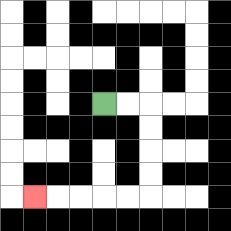{'start': '[4, 4]', 'end': '[1, 8]', 'path_directions': 'R,R,D,D,D,D,L,L,L,L,L', 'path_coordinates': '[[4, 4], [5, 4], [6, 4], [6, 5], [6, 6], [6, 7], [6, 8], [5, 8], [4, 8], [3, 8], [2, 8], [1, 8]]'}